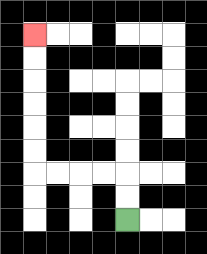{'start': '[5, 9]', 'end': '[1, 1]', 'path_directions': 'U,U,L,L,L,L,U,U,U,U,U,U', 'path_coordinates': '[[5, 9], [5, 8], [5, 7], [4, 7], [3, 7], [2, 7], [1, 7], [1, 6], [1, 5], [1, 4], [1, 3], [1, 2], [1, 1]]'}